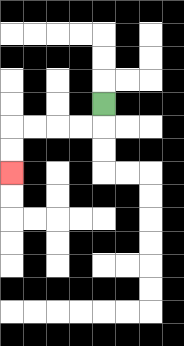{'start': '[4, 4]', 'end': '[0, 7]', 'path_directions': 'D,L,L,L,L,D,D', 'path_coordinates': '[[4, 4], [4, 5], [3, 5], [2, 5], [1, 5], [0, 5], [0, 6], [0, 7]]'}